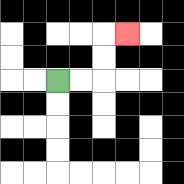{'start': '[2, 3]', 'end': '[5, 1]', 'path_directions': 'R,R,U,U,R', 'path_coordinates': '[[2, 3], [3, 3], [4, 3], [4, 2], [4, 1], [5, 1]]'}